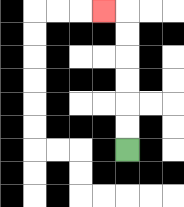{'start': '[5, 6]', 'end': '[4, 0]', 'path_directions': 'U,U,U,U,U,U,L', 'path_coordinates': '[[5, 6], [5, 5], [5, 4], [5, 3], [5, 2], [5, 1], [5, 0], [4, 0]]'}